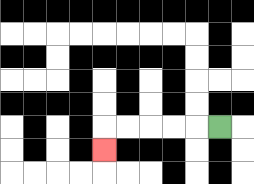{'start': '[9, 5]', 'end': '[4, 6]', 'path_directions': 'L,L,L,L,L,D', 'path_coordinates': '[[9, 5], [8, 5], [7, 5], [6, 5], [5, 5], [4, 5], [4, 6]]'}